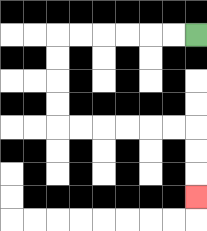{'start': '[8, 1]', 'end': '[8, 8]', 'path_directions': 'L,L,L,L,L,L,D,D,D,D,R,R,R,R,R,R,D,D,D', 'path_coordinates': '[[8, 1], [7, 1], [6, 1], [5, 1], [4, 1], [3, 1], [2, 1], [2, 2], [2, 3], [2, 4], [2, 5], [3, 5], [4, 5], [5, 5], [6, 5], [7, 5], [8, 5], [8, 6], [8, 7], [8, 8]]'}